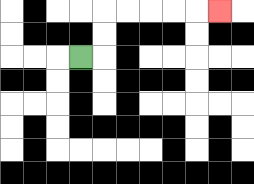{'start': '[3, 2]', 'end': '[9, 0]', 'path_directions': 'R,U,U,R,R,R,R,R', 'path_coordinates': '[[3, 2], [4, 2], [4, 1], [4, 0], [5, 0], [6, 0], [7, 0], [8, 0], [9, 0]]'}